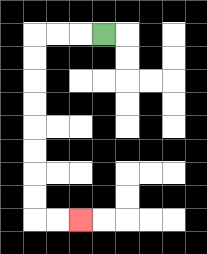{'start': '[4, 1]', 'end': '[3, 9]', 'path_directions': 'L,L,L,D,D,D,D,D,D,D,D,R,R', 'path_coordinates': '[[4, 1], [3, 1], [2, 1], [1, 1], [1, 2], [1, 3], [1, 4], [1, 5], [1, 6], [1, 7], [1, 8], [1, 9], [2, 9], [3, 9]]'}